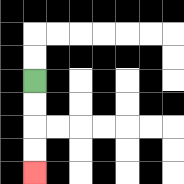{'start': '[1, 3]', 'end': '[1, 7]', 'path_directions': 'D,D,D,D', 'path_coordinates': '[[1, 3], [1, 4], [1, 5], [1, 6], [1, 7]]'}